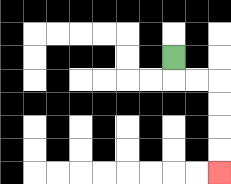{'start': '[7, 2]', 'end': '[9, 7]', 'path_directions': 'D,R,R,D,D,D,D', 'path_coordinates': '[[7, 2], [7, 3], [8, 3], [9, 3], [9, 4], [9, 5], [9, 6], [9, 7]]'}